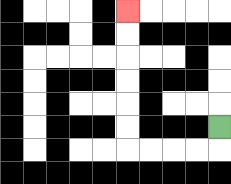{'start': '[9, 5]', 'end': '[5, 0]', 'path_directions': 'D,L,L,L,L,U,U,U,U,U,U', 'path_coordinates': '[[9, 5], [9, 6], [8, 6], [7, 6], [6, 6], [5, 6], [5, 5], [5, 4], [5, 3], [5, 2], [5, 1], [5, 0]]'}